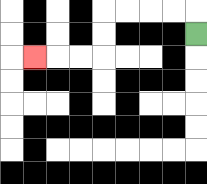{'start': '[8, 1]', 'end': '[1, 2]', 'path_directions': 'U,L,L,L,L,D,D,L,L,L', 'path_coordinates': '[[8, 1], [8, 0], [7, 0], [6, 0], [5, 0], [4, 0], [4, 1], [4, 2], [3, 2], [2, 2], [1, 2]]'}